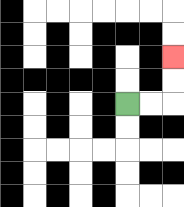{'start': '[5, 4]', 'end': '[7, 2]', 'path_directions': 'R,R,U,U', 'path_coordinates': '[[5, 4], [6, 4], [7, 4], [7, 3], [7, 2]]'}